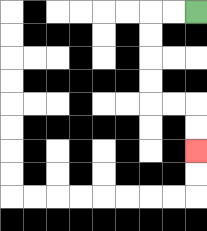{'start': '[8, 0]', 'end': '[8, 6]', 'path_directions': 'L,L,D,D,D,D,R,R,D,D', 'path_coordinates': '[[8, 0], [7, 0], [6, 0], [6, 1], [6, 2], [6, 3], [6, 4], [7, 4], [8, 4], [8, 5], [8, 6]]'}